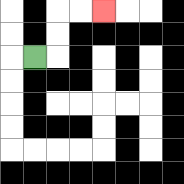{'start': '[1, 2]', 'end': '[4, 0]', 'path_directions': 'R,U,U,R,R', 'path_coordinates': '[[1, 2], [2, 2], [2, 1], [2, 0], [3, 0], [4, 0]]'}